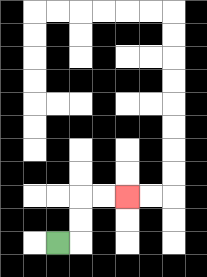{'start': '[2, 10]', 'end': '[5, 8]', 'path_directions': 'R,U,U,R,R', 'path_coordinates': '[[2, 10], [3, 10], [3, 9], [3, 8], [4, 8], [5, 8]]'}